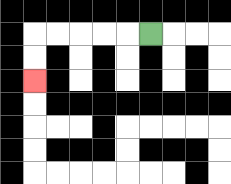{'start': '[6, 1]', 'end': '[1, 3]', 'path_directions': 'L,L,L,L,L,D,D', 'path_coordinates': '[[6, 1], [5, 1], [4, 1], [3, 1], [2, 1], [1, 1], [1, 2], [1, 3]]'}